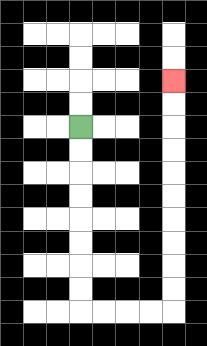{'start': '[3, 5]', 'end': '[7, 3]', 'path_directions': 'D,D,D,D,D,D,D,D,R,R,R,R,U,U,U,U,U,U,U,U,U,U', 'path_coordinates': '[[3, 5], [3, 6], [3, 7], [3, 8], [3, 9], [3, 10], [3, 11], [3, 12], [3, 13], [4, 13], [5, 13], [6, 13], [7, 13], [7, 12], [7, 11], [7, 10], [7, 9], [7, 8], [7, 7], [7, 6], [7, 5], [7, 4], [7, 3]]'}